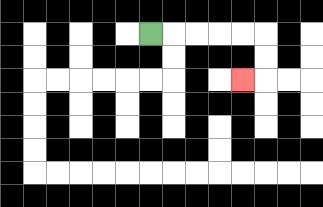{'start': '[6, 1]', 'end': '[10, 3]', 'path_directions': 'R,R,R,R,R,D,D,L', 'path_coordinates': '[[6, 1], [7, 1], [8, 1], [9, 1], [10, 1], [11, 1], [11, 2], [11, 3], [10, 3]]'}